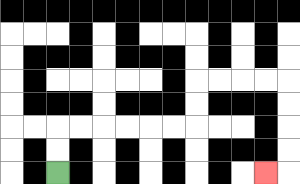{'start': '[2, 7]', 'end': '[11, 7]', 'path_directions': 'U,U,R,R,R,R,R,R,U,U,R,R,R,R,D,D,D,D,L', 'path_coordinates': '[[2, 7], [2, 6], [2, 5], [3, 5], [4, 5], [5, 5], [6, 5], [7, 5], [8, 5], [8, 4], [8, 3], [9, 3], [10, 3], [11, 3], [12, 3], [12, 4], [12, 5], [12, 6], [12, 7], [11, 7]]'}